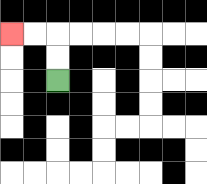{'start': '[2, 3]', 'end': '[0, 1]', 'path_directions': 'U,U,L,L', 'path_coordinates': '[[2, 3], [2, 2], [2, 1], [1, 1], [0, 1]]'}